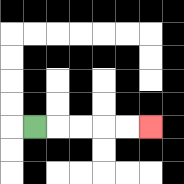{'start': '[1, 5]', 'end': '[6, 5]', 'path_directions': 'R,R,R,R,R', 'path_coordinates': '[[1, 5], [2, 5], [3, 5], [4, 5], [5, 5], [6, 5]]'}